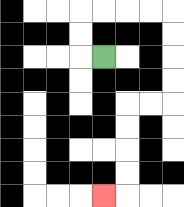{'start': '[4, 2]', 'end': '[4, 8]', 'path_directions': 'L,U,U,R,R,R,R,D,D,D,D,L,L,D,D,D,D,L', 'path_coordinates': '[[4, 2], [3, 2], [3, 1], [3, 0], [4, 0], [5, 0], [6, 0], [7, 0], [7, 1], [7, 2], [7, 3], [7, 4], [6, 4], [5, 4], [5, 5], [5, 6], [5, 7], [5, 8], [4, 8]]'}